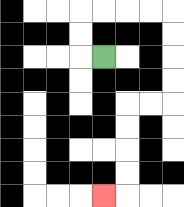{'start': '[4, 2]', 'end': '[4, 8]', 'path_directions': 'L,U,U,R,R,R,R,D,D,D,D,L,L,D,D,D,D,L', 'path_coordinates': '[[4, 2], [3, 2], [3, 1], [3, 0], [4, 0], [5, 0], [6, 0], [7, 0], [7, 1], [7, 2], [7, 3], [7, 4], [6, 4], [5, 4], [5, 5], [5, 6], [5, 7], [5, 8], [4, 8]]'}